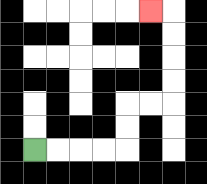{'start': '[1, 6]', 'end': '[6, 0]', 'path_directions': 'R,R,R,R,U,U,R,R,U,U,U,U,L', 'path_coordinates': '[[1, 6], [2, 6], [3, 6], [4, 6], [5, 6], [5, 5], [5, 4], [6, 4], [7, 4], [7, 3], [7, 2], [7, 1], [7, 0], [6, 0]]'}